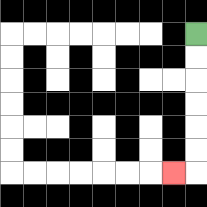{'start': '[8, 1]', 'end': '[7, 7]', 'path_directions': 'D,D,D,D,D,D,L', 'path_coordinates': '[[8, 1], [8, 2], [8, 3], [8, 4], [8, 5], [8, 6], [8, 7], [7, 7]]'}